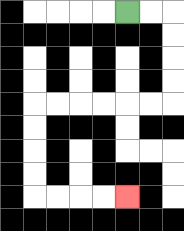{'start': '[5, 0]', 'end': '[5, 8]', 'path_directions': 'R,R,D,D,D,D,L,L,L,L,L,L,D,D,D,D,R,R,R,R', 'path_coordinates': '[[5, 0], [6, 0], [7, 0], [7, 1], [7, 2], [7, 3], [7, 4], [6, 4], [5, 4], [4, 4], [3, 4], [2, 4], [1, 4], [1, 5], [1, 6], [1, 7], [1, 8], [2, 8], [3, 8], [4, 8], [5, 8]]'}